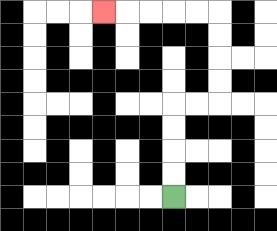{'start': '[7, 8]', 'end': '[4, 0]', 'path_directions': 'U,U,U,U,R,R,U,U,U,U,L,L,L,L,L', 'path_coordinates': '[[7, 8], [7, 7], [7, 6], [7, 5], [7, 4], [8, 4], [9, 4], [9, 3], [9, 2], [9, 1], [9, 0], [8, 0], [7, 0], [6, 0], [5, 0], [4, 0]]'}